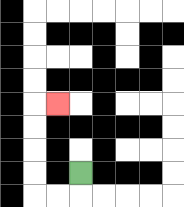{'start': '[3, 7]', 'end': '[2, 4]', 'path_directions': 'D,L,L,U,U,U,U,R', 'path_coordinates': '[[3, 7], [3, 8], [2, 8], [1, 8], [1, 7], [1, 6], [1, 5], [1, 4], [2, 4]]'}